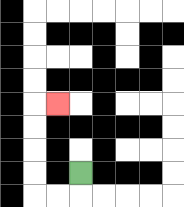{'start': '[3, 7]', 'end': '[2, 4]', 'path_directions': 'D,L,L,U,U,U,U,R', 'path_coordinates': '[[3, 7], [3, 8], [2, 8], [1, 8], [1, 7], [1, 6], [1, 5], [1, 4], [2, 4]]'}